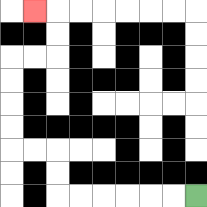{'start': '[8, 8]', 'end': '[1, 0]', 'path_directions': 'L,L,L,L,L,L,U,U,L,L,U,U,U,U,R,R,U,U,L', 'path_coordinates': '[[8, 8], [7, 8], [6, 8], [5, 8], [4, 8], [3, 8], [2, 8], [2, 7], [2, 6], [1, 6], [0, 6], [0, 5], [0, 4], [0, 3], [0, 2], [1, 2], [2, 2], [2, 1], [2, 0], [1, 0]]'}